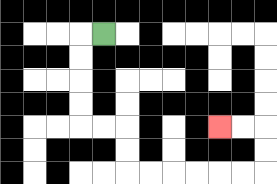{'start': '[4, 1]', 'end': '[9, 5]', 'path_directions': 'L,D,D,D,D,R,R,D,D,R,R,R,R,R,R,U,U,L,L', 'path_coordinates': '[[4, 1], [3, 1], [3, 2], [3, 3], [3, 4], [3, 5], [4, 5], [5, 5], [5, 6], [5, 7], [6, 7], [7, 7], [8, 7], [9, 7], [10, 7], [11, 7], [11, 6], [11, 5], [10, 5], [9, 5]]'}